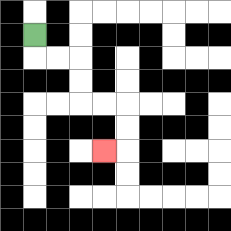{'start': '[1, 1]', 'end': '[4, 6]', 'path_directions': 'D,R,R,D,D,R,R,D,D,L', 'path_coordinates': '[[1, 1], [1, 2], [2, 2], [3, 2], [3, 3], [3, 4], [4, 4], [5, 4], [5, 5], [5, 6], [4, 6]]'}